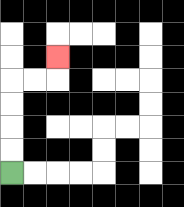{'start': '[0, 7]', 'end': '[2, 2]', 'path_directions': 'U,U,U,U,R,R,U', 'path_coordinates': '[[0, 7], [0, 6], [0, 5], [0, 4], [0, 3], [1, 3], [2, 3], [2, 2]]'}